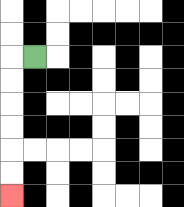{'start': '[1, 2]', 'end': '[0, 8]', 'path_directions': 'L,D,D,D,D,D,D', 'path_coordinates': '[[1, 2], [0, 2], [0, 3], [0, 4], [0, 5], [0, 6], [0, 7], [0, 8]]'}